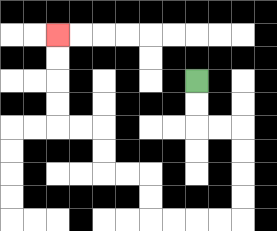{'start': '[8, 3]', 'end': '[2, 1]', 'path_directions': 'D,D,R,R,D,D,D,D,L,L,L,L,U,U,L,L,U,U,L,L,U,U,U,U', 'path_coordinates': '[[8, 3], [8, 4], [8, 5], [9, 5], [10, 5], [10, 6], [10, 7], [10, 8], [10, 9], [9, 9], [8, 9], [7, 9], [6, 9], [6, 8], [6, 7], [5, 7], [4, 7], [4, 6], [4, 5], [3, 5], [2, 5], [2, 4], [2, 3], [2, 2], [2, 1]]'}